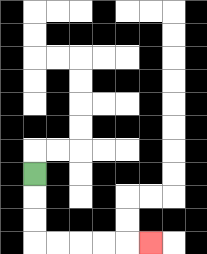{'start': '[1, 7]', 'end': '[6, 10]', 'path_directions': 'D,D,D,R,R,R,R,R', 'path_coordinates': '[[1, 7], [1, 8], [1, 9], [1, 10], [2, 10], [3, 10], [4, 10], [5, 10], [6, 10]]'}